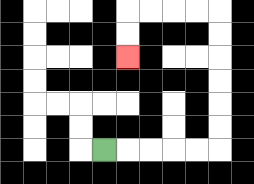{'start': '[4, 6]', 'end': '[5, 2]', 'path_directions': 'R,R,R,R,R,U,U,U,U,U,U,L,L,L,L,D,D', 'path_coordinates': '[[4, 6], [5, 6], [6, 6], [7, 6], [8, 6], [9, 6], [9, 5], [9, 4], [9, 3], [9, 2], [9, 1], [9, 0], [8, 0], [7, 0], [6, 0], [5, 0], [5, 1], [5, 2]]'}